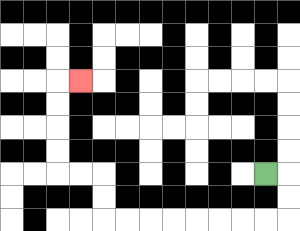{'start': '[11, 7]', 'end': '[3, 3]', 'path_directions': 'R,D,D,L,L,L,L,L,L,L,L,U,U,L,L,U,U,U,U,R', 'path_coordinates': '[[11, 7], [12, 7], [12, 8], [12, 9], [11, 9], [10, 9], [9, 9], [8, 9], [7, 9], [6, 9], [5, 9], [4, 9], [4, 8], [4, 7], [3, 7], [2, 7], [2, 6], [2, 5], [2, 4], [2, 3], [3, 3]]'}